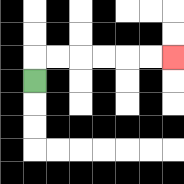{'start': '[1, 3]', 'end': '[7, 2]', 'path_directions': 'U,R,R,R,R,R,R', 'path_coordinates': '[[1, 3], [1, 2], [2, 2], [3, 2], [4, 2], [5, 2], [6, 2], [7, 2]]'}